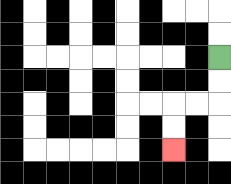{'start': '[9, 2]', 'end': '[7, 6]', 'path_directions': 'D,D,L,L,D,D', 'path_coordinates': '[[9, 2], [9, 3], [9, 4], [8, 4], [7, 4], [7, 5], [7, 6]]'}